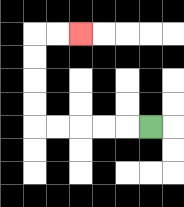{'start': '[6, 5]', 'end': '[3, 1]', 'path_directions': 'L,L,L,L,L,U,U,U,U,R,R', 'path_coordinates': '[[6, 5], [5, 5], [4, 5], [3, 5], [2, 5], [1, 5], [1, 4], [1, 3], [1, 2], [1, 1], [2, 1], [3, 1]]'}